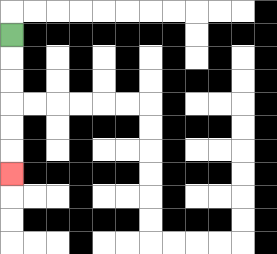{'start': '[0, 1]', 'end': '[0, 7]', 'path_directions': 'D,D,D,D,D,D', 'path_coordinates': '[[0, 1], [0, 2], [0, 3], [0, 4], [0, 5], [0, 6], [0, 7]]'}